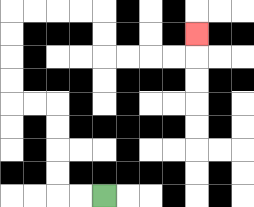{'start': '[4, 8]', 'end': '[8, 1]', 'path_directions': 'L,L,U,U,U,U,L,L,U,U,U,U,R,R,R,R,D,D,R,R,R,R,U', 'path_coordinates': '[[4, 8], [3, 8], [2, 8], [2, 7], [2, 6], [2, 5], [2, 4], [1, 4], [0, 4], [0, 3], [0, 2], [0, 1], [0, 0], [1, 0], [2, 0], [3, 0], [4, 0], [4, 1], [4, 2], [5, 2], [6, 2], [7, 2], [8, 2], [8, 1]]'}